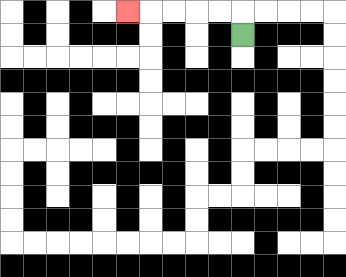{'start': '[10, 1]', 'end': '[5, 0]', 'path_directions': 'U,L,L,L,L,L', 'path_coordinates': '[[10, 1], [10, 0], [9, 0], [8, 0], [7, 0], [6, 0], [5, 0]]'}